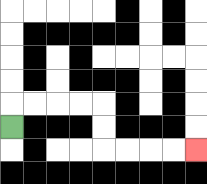{'start': '[0, 5]', 'end': '[8, 6]', 'path_directions': 'U,R,R,R,R,D,D,R,R,R,R', 'path_coordinates': '[[0, 5], [0, 4], [1, 4], [2, 4], [3, 4], [4, 4], [4, 5], [4, 6], [5, 6], [6, 6], [7, 6], [8, 6]]'}